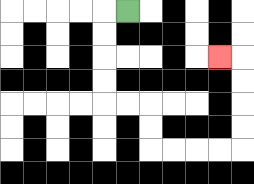{'start': '[5, 0]', 'end': '[9, 2]', 'path_directions': 'L,D,D,D,D,R,R,D,D,R,R,R,R,U,U,U,U,L', 'path_coordinates': '[[5, 0], [4, 0], [4, 1], [4, 2], [4, 3], [4, 4], [5, 4], [6, 4], [6, 5], [6, 6], [7, 6], [8, 6], [9, 6], [10, 6], [10, 5], [10, 4], [10, 3], [10, 2], [9, 2]]'}